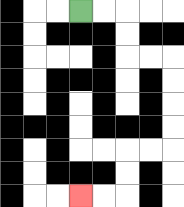{'start': '[3, 0]', 'end': '[3, 8]', 'path_directions': 'R,R,D,D,R,R,D,D,D,D,L,L,D,D,L,L', 'path_coordinates': '[[3, 0], [4, 0], [5, 0], [5, 1], [5, 2], [6, 2], [7, 2], [7, 3], [7, 4], [7, 5], [7, 6], [6, 6], [5, 6], [5, 7], [5, 8], [4, 8], [3, 8]]'}